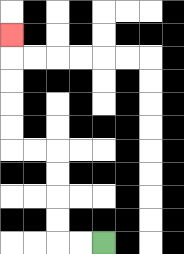{'start': '[4, 10]', 'end': '[0, 1]', 'path_directions': 'L,L,U,U,U,U,L,L,U,U,U,U,U', 'path_coordinates': '[[4, 10], [3, 10], [2, 10], [2, 9], [2, 8], [2, 7], [2, 6], [1, 6], [0, 6], [0, 5], [0, 4], [0, 3], [0, 2], [0, 1]]'}